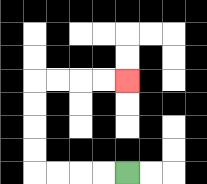{'start': '[5, 7]', 'end': '[5, 3]', 'path_directions': 'L,L,L,L,U,U,U,U,R,R,R,R', 'path_coordinates': '[[5, 7], [4, 7], [3, 7], [2, 7], [1, 7], [1, 6], [1, 5], [1, 4], [1, 3], [2, 3], [3, 3], [4, 3], [5, 3]]'}